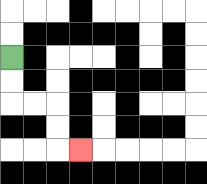{'start': '[0, 2]', 'end': '[3, 6]', 'path_directions': 'D,D,R,R,D,D,R', 'path_coordinates': '[[0, 2], [0, 3], [0, 4], [1, 4], [2, 4], [2, 5], [2, 6], [3, 6]]'}